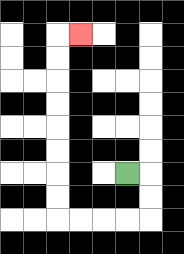{'start': '[5, 7]', 'end': '[3, 1]', 'path_directions': 'R,D,D,L,L,L,L,U,U,U,U,U,U,U,U,R', 'path_coordinates': '[[5, 7], [6, 7], [6, 8], [6, 9], [5, 9], [4, 9], [3, 9], [2, 9], [2, 8], [2, 7], [2, 6], [2, 5], [2, 4], [2, 3], [2, 2], [2, 1], [3, 1]]'}